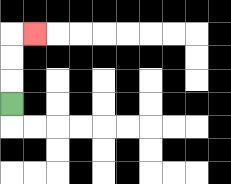{'start': '[0, 4]', 'end': '[1, 1]', 'path_directions': 'U,U,U,R', 'path_coordinates': '[[0, 4], [0, 3], [0, 2], [0, 1], [1, 1]]'}